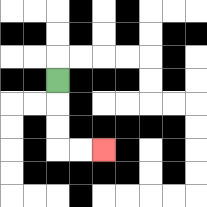{'start': '[2, 3]', 'end': '[4, 6]', 'path_directions': 'D,D,D,R,R', 'path_coordinates': '[[2, 3], [2, 4], [2, 5], [2, 6], [3, 6], [4, 6]]'}